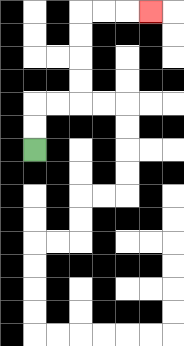{'start': '[1, 6]', 'end': '[6, 0]', 'path_directions': 'U,U,R,R,U,U,U,U,R,R,R', 'path_coordinates': '[[1, 6], [1, 5], [1, 4], [2, 4], [3, 4], [3, 3], [3, 2], [3, 1], [3, 0], [4, 0], [5, 0], [6, 0]]'}